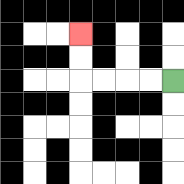{'start': '[7, 3]', 'end': '[3, 1]', 'path_directions': 'L,L,L,L,U,U', 'path_coordinates': '[[7, 3], [6, 3], [5, 3], [4, 3], [3, 3], [3, 2], [3, 1]]'}